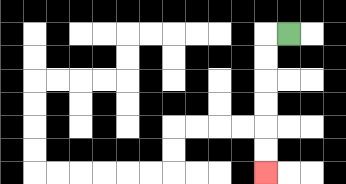{'start': '[12, 1]', 'end': '[11, 7]', 'path_directions': 'L,D,D,D,D,D,D', 'path_coordinates': '[[12, 1], [11, 1], [11, 2], [11, 3], [11, 4], [11, 5], [11, 6], [11, 7]]'}